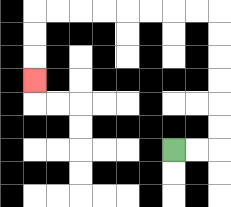{'start': '[7, 6]', 'end': '[1, 3]', 'path_directions': 'R,R,U,U,U,U,U,U,L,L,L,L,L,L,L,L,D,D,D', 'path_coordinates': '[[7, 6], [8, 6], [9, 6], [9, 5], [9, 4], [9, 3], [9, 2], [9, 1], [9, 0], [8, 0], [7, 0], [6, 0], [5, 0], [4, 0], [3, 0], [2, 0], [1, 0], [1, 1], [1, 2], [1, 3]]'}